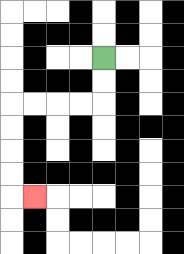{'start': '[4, 2]', 'end': '[1, 8]', 'path_directions': 'D,D,L,L,L,L,D,D,D,D,R', 'path_coordinates': '[[4, 2], [4, 3], [4, 4], [3, 4], [2, 4], [1, 4], [0, 4], [0, 5], [0, 6], [0, 7], [0, 8], [1, 8]]'}